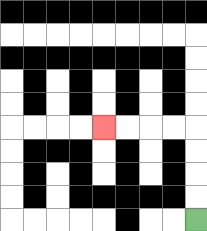{'start': '[8, 9]', 'end': '[4, 5]', 'path_directions': 'U,U,U,U,L,L,L,L', 'path_coordinates': '[[8, 9], [8, 8], [8, 7], [8, 6], [8, 5], [7, 5], [6, 5], [5, 5], [4, 5]]'}